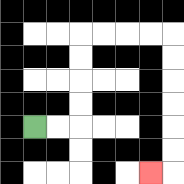{'start': '[1, 5]', 'end': '[6, 7]', 'path_directions': 'R,R,U,U,U,U,R,R,R,R,D,D,D,D,D,D,L', 'path_coordinates': '[[1, 5], [2, 5], [3, 5], [3, 4], [3, 3], [3, 2], [3, 1], [4, 1], [5, 1], [6, 1], [7, 1], [7, 2], [7, 3], [7, 4], [7, 5], [7, 6], [7, 7], [6, 7]]'}